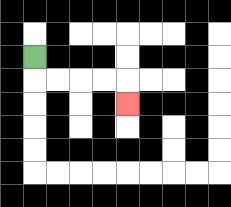{'start': '[1, 2]', 'end': '[5, 4]', 'path_directions': 'D,R,R,R,R,D', 'path_coordinates': '[[1, 2], [1, 3], [2, 3], [3, 3], [4, 3], [5, 3], [5, 4]]'}